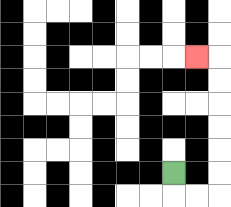{'start': '[7, 7]', 'end': '[8, 2]', 'path_directions': 'D,R,R,U,U,U,U,U,U,L', 'path_coordinates': '[[7, 7], [7, 8], [8, 8], [9, 8], [9, 7], [9, 6], [9, 5], [9, 4], [9, 3], [9, 2], [8, 2]]'}